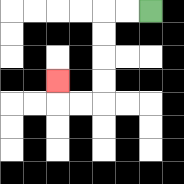{'start': '[6, 0]', 'end': '[2, 3]', 'path_directions': 'L,L,D,D,D,D,L,L,U', 'path_coordinates': '[[6, 0], [5, 0], [4, 0], [4, 1], [4, 2], [4, 3], [4, 4], [3, 4], [2, 4], [2, 3]]'}